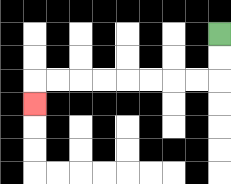{'start': '[9, 1]', 'end': '[1, 4]', 'path_directions': 'D,D,L,L,L,L,L,L,L,L,D', 'path_coordinates': '[[9, 1], [9, 2], [9, 3], [8, 3], [7, 3], [6, 3], [5, 3], [4, 3], [3, 3], [2, 3], [1, 3], [1, 4]]'}